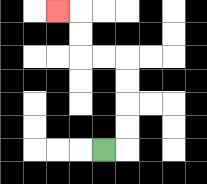{'start': '[4, 6]', 'end': '[2, 0]', 'path_directions': 'R,U,U,U,U,L,L,U,U,L', 'path_coordinates': '[[4, 6], [5, 6], [5, 5], [5, 4], [5, 3], [5, 2], [4, 2], [3, 2], [3, 1], [3, 0], [2, 0]]'}